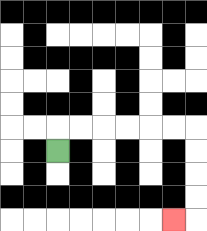{'start': '[2, 6]', 'end': '[7, 9]', 'path_directions': 'U,R,R,R,R,R,R,D,D,D,D,L', 'path_coordinates': '[[2, 6], [2, 5], [3, 5], [4, 5], [5, 5], [6, 5], [7, 5], [8, 5], [8, 6], [8, 7], [8, 8], [8, 9], [7, 9]]'}